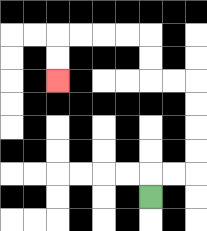{'start': '[6, 8]', 'end': '[2, 3]', 'path_directions': 'U,R,R,U,U,U,U,L,L,U,U,L,L,L,L,D,D', 'path_coordinates': '[[6, 8], [6, 7], [7, 7], [8, 7], [8, 6], [8, 5], [8, 4], [8, 3], [7, 3], [6, 3], [6, 2], [6, 1], [5, 1], [4, 1], [3, 1], [2, 1], [2, 2], [2, 3]]'}